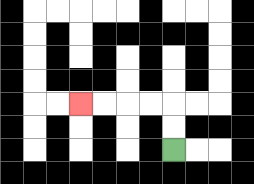{'start': '[7, 6]', 'end': '[3, 4]', 'path_directions': 'U,U,L,L,L,L', 'path_coordinates': '[[7, 6], [7, 5], [7, 4], [6, 4], [5, 4], [4, 4], [3, 4]]'}